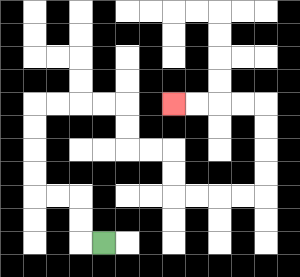{'start': '[4, 10]', 'end': '[7, 4]', 'path_directions': 'L,U,U,L,L,U,U,U,U,R,R,R,R,D,D,R,R,D,D,R,R,R,R,U,U,U,U,L,L,L,L', 'path_coordinates': '[[4, 10], [3, 10], [3, 9], [3, 8], [2, 8], [1, 8], [1, 7], [1, 6], [1, 5], [1, 4], [2, 4], [3, 4], [4, 4], [5, 4], [5, 5], [5, 6], [6, 6], [7, 6], [7, 7], [7, 8], [8, 8], [9, 8], [10, 8], [11, 8], [11, 7], [11, 6], [11, 5], [11, 4], [10, 4], [9, 4], [8, 4], [7, 4]]'}